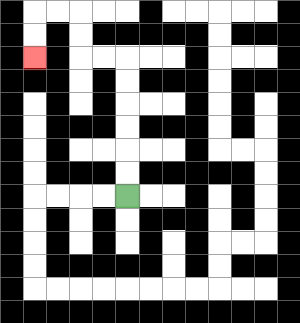{'start': '[5, 8]', 'end': '[1, 2]', 'path_directions': 'U,U,U,U,U,U,L,L,U,U,L,L,D,D', 'path_coordinates': '[[5, 8], [5, 7], [5, 6], [5, 5], [5, 4], [5, 3], [5, 2], [4, 2], [3, 2], [3, 1], [3, 0], [2, 0], [1, 0], [1, 1], [1, 2]]'}